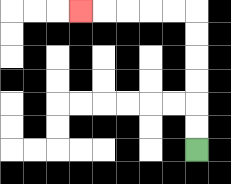{'start': '[8, 6]', 'end': '[3, 0]', 'path_directions': 'U,U,U,U,U,U,L,L,L,L,L', 'path_coordinates': '[[8, 6], [8, 5], [8, 4], [8, 3], [8, 2], [8, 1], [8, 0], [7, 0], [6, 0], [5, 0], [4, 0], [3, 0]]'}